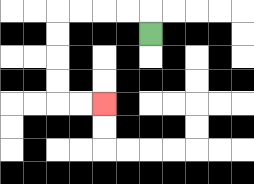{'start': '[6, 1]', 'end': '[4, 4]', 'path_directions': 'U,L,L,L,L,D,D,D,D,R,R', 'path_coordinates': '[[6, 1], [6, 0], [5, 0], [4, 0], [3, 0], [2, 0], [2, 1], [2, 2], [2, 3], [2, 4], [3, 4], [4, 4]]'}